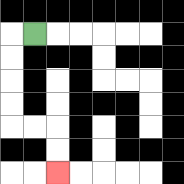{'start': '[1, 1]', 'end': '[2, 7]', 'path_directions': 'L,D,D,D,D,R,R,D,D', 'path_coordinates': '[[1, 1], [0, 1], [0, 2], [0, 3], [0, 4], [0, 5], [1, 5], [2, 5], [2, 6], [2, 7]]'}